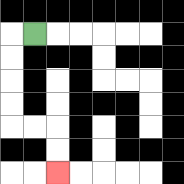{'start': '[1, 1]', 'end': '[2, 7]', 'path_directions': 'L,D,D,D,D,R,R,D,D', 'path_coordinates': '[[1, 1], [0, 1], [0, 2], [0, 3], [0, 4], [0, 5], [1, 5], [2, 5], [2, 6], [2, 7]]'}